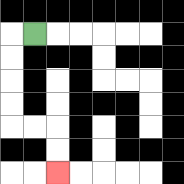{'start': '[1, 1]', 'end': '[2, 7]', 'path_directions': 'L,D,D,D,D,R,R,D,D', 'path_coordinates': '[[1, 1], [0, 1], [0, 2], [0, 3], [0, 4], [0, 5], [1, 5], [2, 5], [2, 6], [2, 7]]'}